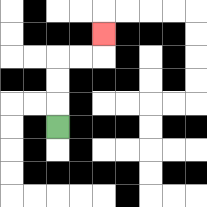{'start': '[2, 5]', 'end': '[4, 1]', 'path_directions': 'U,U,U,R,R,U', 'path_coordinates': '[[2, 5], [2, 4], [2, 3], [2, 2], [3, 2], [4, 2], [4, 1]]'}